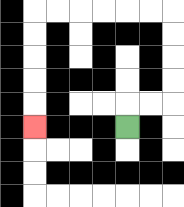{'start': '[5, 5]', 'end': '[1, 5]', 'path_directions': 'U,R,R,U,U,U,U,L,L,L,L,L,L,D,D,D,D,D', 'path_coordinates': '[[5, 5], [5, 4], [6, 4], [7, 4], [7, 3], [7, 2], [7, 1], [7, 0], [6, 0], [5, 0], [4, 0], [3, 0], [2, 0], [1, 0], [1, 1], [1, 2], [1, 3], [1, 4], [1, 5]]'}